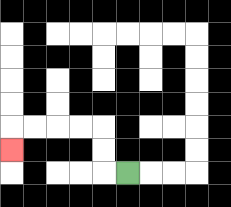{'start': '[5, 7]', 'end': '[0, 6]', 'path_directions': 'L,U,U,L,L,L,L,D', 'path_coordinates': '[[5, 7], [4, 7], [4, 6], [4, 5], [3, 5], [2, 5], [1, 5], [0, 5], [0, 6]]'}